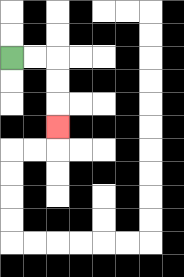{'start': '[0, 2]', 'end': '[2, 5]', 'path_directions': 'R,R,D,D,D', 'path_coordinates': '[[0, 2], [1, 2], [2, 2], [2, 3], [2, 4], [2, 5]]'}